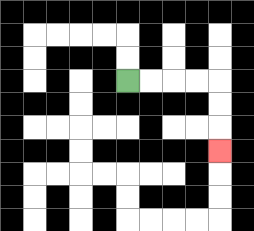{'start': '[5, 3]', 'end': '[9, 6]', 'path_directions': 'R,R,R,R,D,D,D', 'path_coordinates': '[[5, 3], [6, 3], [7, 3], [8, 3], [9, 3], [9, 4], [9, 5], [9, 6]]'}